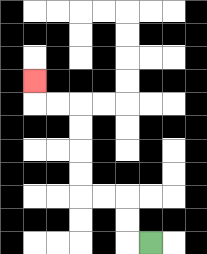{'start': '[6, 10]', 'end': '[1, 3]', 'path_directions': 'L,U,U,L,L,U,U,U,U,L,L,U', 'path_coordinates': '[[6, 10], [5, 10], [5, 9], [5, 8], [4, 8], [3, 8], [3, 7], [3, 6], [3, 5], [3, 4], [2, 4], [1, 4], [1, 3]]'}